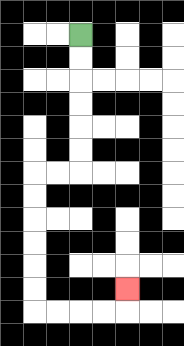{'start': '[3, 1]', 'end': '[5, 12]', 'path_directions': 'D,D,D,D,D,D,L,L,D,D,D,D,D,D,R,R,R,R,U', 'path_coordinates': '[[3, 1], [3, 2], [3, 3], [3, 4], [3, 5], [3, 6], [3, 7], [2, 7], [1, 7], [1, 8], [1, 9], [1, 10], [1, 11], [1, 12], [1, 13], [2, 13], [3, 13], [4, 13], [5, 13], [5, 12]]'}